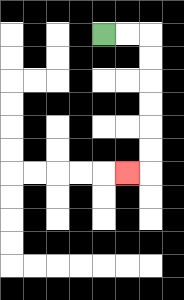{'start': '[4, 1]', 'end': '[5, 7]', 'path_directions': 'R,R,D,D,D,D,D,D,L', 'path_coordinates': '[[4, 1], [5, 1], [6, 1], [6, 2], [6, 3], [6, 4], [6, 5], [6, 6], [6, 7], [5, 7]]'}